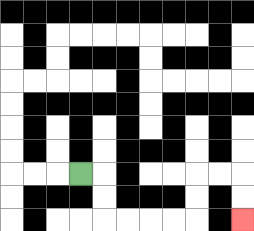{'start': '[3, 7]', 'end': '[10, 9]', 'path_directions': 'R,D,D,R,R,R,R,U,U,R,R,D,D', 'path_coordinates': '[[3, 7], [4, 7], [4, 8], [4, 9], [5, 9], [6, 9], [7, 9], [8, 9], [8, 8], [8, 7], [9, 7], [10, 7], [10, 8], [10, 9]]'}